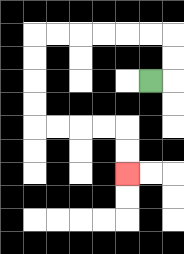{'start': '[6, 3]', 'end': '[5, 7]', 'path_directions': 'R,U,U,L,L,L,L,L,L,D,D,D,D,R,R,R,R,D,D', 'path_coordinates': '[[6, 3], [7, 3], [7, 2], [7, 1], [6, 1], [5, 1], [4, 1], [3, 1], [2, 1], [1, 1], [1, 2], [1, 3], [1, 4], [1, 5], [2, 5], [3, 5], [4, 5], [5, 5], [5, 6], [5, 7]]'}